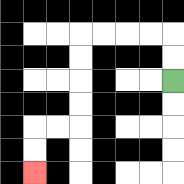{'start': '[7, 3]', 'end': '[1, 7]', 'path_directions': 'U,U,L,L,L,L,D,D,D,D,L,L,D,D', 'path_coordinates': '[[7, 3], [7, 2], [7, 1], [6, 1], [5, 1], [4, 1], [3, 1], [3, 2], [3, 3], [3, 4], [3, 5], [2, 5], [1, 5], [1, 6], [1, 7]]'}